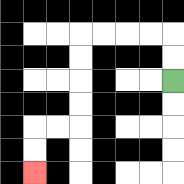{'start': '[7, 3]', 'end': '[1, 7]', 'path_directions': 'U,U,L,L,L,L,D,D,D,D,L,L,D,D', 'path_coordinates': '[[7, 3], [7, 2], [7, 1], [6, 1], [5, 1], [4, 1], [3, 1], [3, 2], [3, 3], [3, 4], [3, 5], [2, 5], [1, 5], [1, 6], [1, 7]]'}